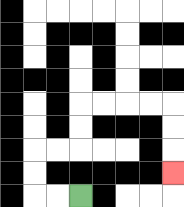{'start': '[3, 8]', 'end': '[7, 7]', 'path_directions': 'L,L,U,U,R,R,U,U,R,R,R,R,D,D,D', 'path_coordinates': '[[3, 8], [2, 8], [1, 8], [1, 7], [1, 6], [2, 6], [3, 6], [3, 5], [3, 4], [4, 4], [5, 4], [6, 4], [7, 4], [7, 5], [7, 6], [7, 7]]'}